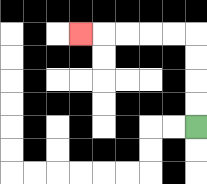{'start': '[8, 5]', 'end': '[3, 1]', 'path_directions': 'U,U,U,U,L,L,L,L,L', 'path_coordinates': '[[8, 5], [8, 4], [8, 3], [8, 2], [8, 1], [7, 1], [6, 1], [5, 1], [4, 1], [3, 1]]'}